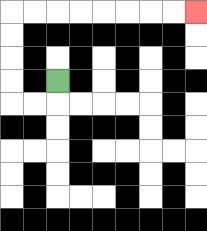{'start': '[2, 3]', 'end': '[8, 0]', 'path_directions': 'D,L,L,U,U,U,U,R,R,R,R,R,R,R,R', 'path_coordinates': '[[2, 3], [2, 4], [1, 4], [0, 4], [0, 3], [0, 2], [0, 1], [0, 0], [1, 0], [2, 0], [3, 0], [4, 0], [5, 0], [6, 0], [7, 0], [8, 0]]'}